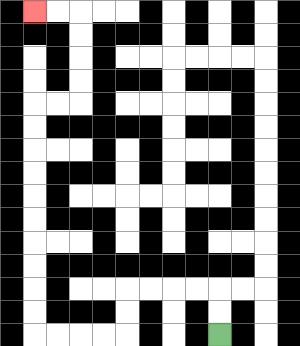{'start': '[9, 14]', 'end': '[1, 0]', 'path_directions': 'U,U,L,L,L,L,D,D,L,L,L,L,U,U,U,U,U,U,U,U,U,U,R,R,U,U,U,U,L,L', 'path_coordinates': '[[9, 14], [9, 13], [9, 12], [8, 12], [7, 12], [6, 12], [5, 12], [5, 13], [5, 14], [4, 14], [3, 14], [2, 14], [1, 14], [1, 13], [1, 12], [1, 11], [1, 10], [1, 9], [1, 8], [1, 7], [1, 6], [1, 5], [1, 4], [2, 4], [3, 4], [3, 3], [3, 2], [3, 1], [3, 0], [2, 0], [1, 0]]'}